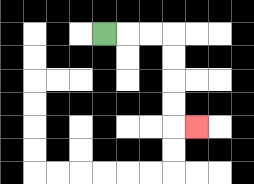{'start': '[4, 1]', 'end': '[8, 5]', 'path_directions': 'R,R,R,D,D,D,D,R', 'path_coordinates': '[[4, 1], [5, 1], [6, 1], [7, 1], [7, 2], [7, 3], [7, 4], [7, 5], [8, 5]]'}